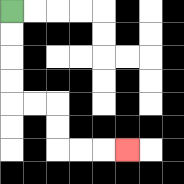{'start': '[0, 0]', 'end': '[5, 6]', 'path_directions': 'D,D,D,D,R,R,D,D,R,R,R', 'path_coordinates': '[[0, 0], [0, 1], [0, 2], [0, 3], [0, 4], [1, 4], [2, 4], [2, 5], [2, 6], [3, 6], [4, 6], [5, 6]]'}